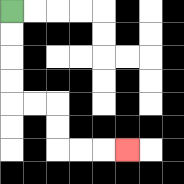{'start': '[0, 0]', 'end': '[5, 6]', 'path_directions': 'D,D,D,D,R,R,D,D,R,R,R', 'path_coordinates': '[[0, 0], [0, 1], [0, 2], [0, 3], [0, 4], [1, 4], [2, 4], [2, 5], [2, 6], [3, 6], [4, 6], [5, 6]]'}